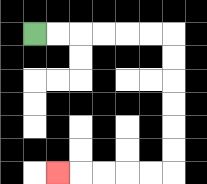{'start': '[1, 1]', 'end': '[2, 7]', 'path_directions': 'R,R,R,R,R,R,D,D,D,D,D,D,L,L,L,L,L', 'path_coordinates': '[[1, 1], [2, 1], [3, 1], [4, 1], [5, 1], [6, 1], [7, 1], [7, 2], [7, 3], [7, 4], [7, 5], [7, 6], [7, 7], [6, 7], [5, 7], [4, 7], [3, 7], [2, 7]]'}